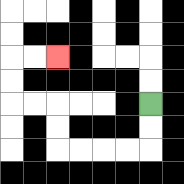{'start': '[6, 4]', 'end': '[2, 2]', 'path_directions': 'D,D,L,L,L,L,U,U,L,L,U,U,R,R', 'path_coordinates': '[[6, 4], [6, 5], [6, 6], [5, 6], [4, 6], [3, 6], [2, 6], [2, 5], [2, 4], [1, 4], [0, 4], [0, 3], [0, 2], [1, 2], [2, 2]]'}